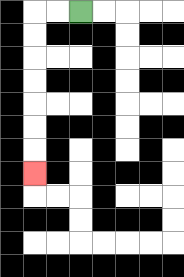{'start': '[3, 0]', 'end': '[1, 7]', 'path_directions': 'L,L,D,D,D,D,D,D,D', 'path_coordinates': '[[3, 0], [2, 0], [1, 0], [1, 1], [1, 2], [1, 3], [1, 4], [1, 5], [1, 6], [1, 7]]'}